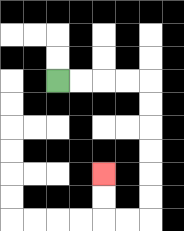{'start': '[2, 3]', 'end': '[4, 7]', 'path_directions': 'R,R,R,R,D,D,D,D,D,D,L,L,U,U', 'path_coordinates': '[[2, 3], [3, 3], [4, 3], [5, 3], [6, 3], [6, 4], [6, 5], [6, 6], [6, 7], [6, 8], [6, 9], [5, 9], [4, 9], [4, 8], [4, 7]]'}